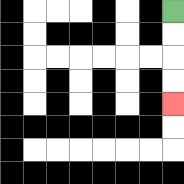{'start': '[7, 0]', 'end': '[7, 4]', 'path_directions': 'D,D,D,D', 'path_coordinates': '[[7, 0], [7, 1], [7, 2], [7, 3], [7, 4]]'}